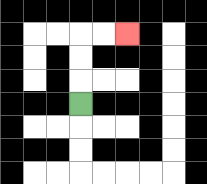{'start': '[3, 4]', 'end': '[5, 1]', 'path_directions': 'U,U,U,R,R', 'path_coordinates': '[[3, 4], [3, 3], [3, 2], [3, 1], [4, 1], [5, 1]]'}